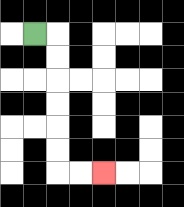{'start': '[1, 1]', 'end': '[4, 7]', 'path_directions': 'R,D,D,D,D,D,D,R,R', 'path_coordinates': '[[1, 1], [2, 1], [2, 2], [2, 3], [2, 4], [2, 5], [2, 6], [2, 7], [3, 7], [4, 7]]'}